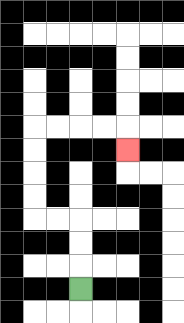{'start': '[3, 12]', 'end': '[5, 6]', 'path_directions': 'U,U,U,L,L,U,U,U,U,R,R,R,R,D', 'path_coordinates': '[[3, 12], [3, 11], [3, 10], [3, 9], [2, 9], [1, 9], [1, 8], [1, 7], [1, 6], [1, 5], [2, 5], [3, 5], [4, 5], [5, 5], [5, 6]]'}